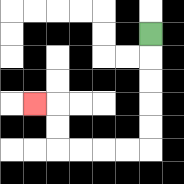{'start': '[6, 1]', 'end': '[1, 4]', 'path_directions': 'D,D,D,D,D,L,L,L,L,U,U,L', 'path_coordinates': '[[6, 1], [6, 2], [6, 3], [6, 4], [6, 5], [6, 6], [5, 6], [4, 6], [3, 6], [2, 6], [2, 5], [2, 4], [1, 4]]'}